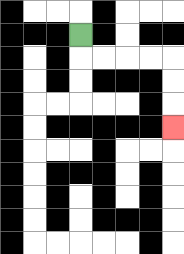{'start': '[3, 1]', 'end': '[7, 5]', 'path_directions': 'D,R,R,R,R,D,D,D', 'path_coordinates': '[[3, 1], [3, 2], [4, 2], [5, 2], [6, 2], [7, 2], [7, 3], [7, 4], [7, 5]]'}